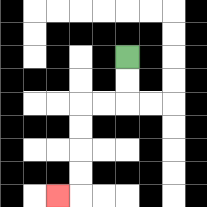{'start': '[5, 2]', 'end': '[2, 8]', 'path_directions': 'D,D,L,L,D,D,D,D,L', 'path_coordinates': '[[5, 2], [5, 3], [5, 4], [4, 4], [3, 4], [3, 5], [3, 6], [3, 7], [3, 8], [2, 8]]'}